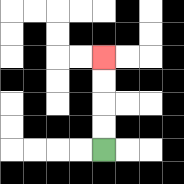{'start': '[4, 6]', 'end': '[4, 2]', 'path_directions': 'U,U,U,U', 'path_coordinates': '[[4, 6], [4, 5], [4, 4], [4, 3], [4, 2]]'}